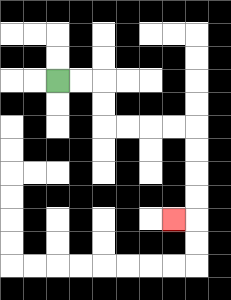{'start': '[2, 3]', 'end': '[7, 9]', 'path_directions': 'R,R,D,D,R,R,R,R,D,D,D,D,L', 'path_coordinates': '[[2, 3], [3, 3], [4, 3], [4, 4], [4, 5], [5, 5], [6, 5], [7, 5], [8, 5], [8, 6], [8, 7], [8, 8], [8, 9], [7, 9]]'}